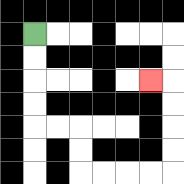{'start': '[1, 1]', 'end': '[6, 3]', 'path_directions': 'D,D,D,D,R,R,D,D,R,R,R,R,U,U,U,U,L', 'path_coordinates': '[[1, 1], [1, 2], [1, 3], [1, 4], [1, 5], [2, 5], [3, 5], [3, 6], [3, 7], [4, 7], [5, 7], [6, 7], [7, 7], [7, 6], [7, 5], [7, 4], [7, 3], [6, 3]]'}